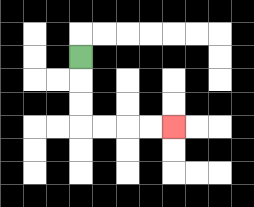{'start': '[3, 2]', 'end': '[7, 5]', 'path_directions': 'D,D,D,R,R,R,R', 'path_coordinates': '[[3, 2], [3, 3], [3, 4], [3, 5], [4, 5], [5, 5], [6, 5], [7, 5]]'}